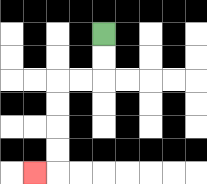{'start': '[4, 1]', 'end': '[1, 7]', 'path_directions': 'D,D,L,L,D,D,D,D,L', 'path_coordinates': '[[4, 1], [4, 2], [4, 3], [3, 3], [2, 3], [2, 4], [2, 5], [2, 6], [2, 7], [1, 7]]'}